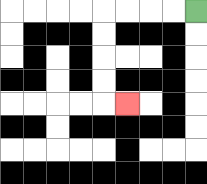{'start': '[8, 0]', 'end': '[5, 4]', 'path_directions': 'L,L,L,L,D,D,D,D,R', 'path_coordinates': '[[8, 0], [7, 0], [6, 0], [5, 0], [4, 0], [4, 1], [4, 2], [4, 3], [4, 4], [5, 4]]'}